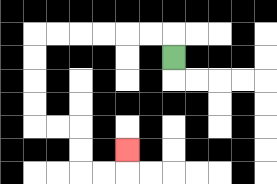{'start': '[7, 2]', 'end': '[5, 6]', 'path_directions': 'U,L,L,L,L,L,L,D,D,D,D,R,R,D,D,R,R,U', 'path_coordinates': '[[7, 2], [7, 1], [6, 1], [5, 1], [4, 1], [3, 1], [2, 1], [1, 1], [1, 2], [1, 3], [1, 4], [1, 5], [2, 5], [3, 5], [3, 6], [3, 7], [4, 7], [5, 7], [5, 6]]'}